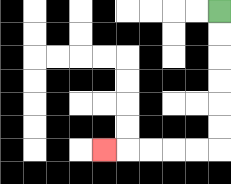{'start': '[9, 0]', 'end': '[4, 6]', 'path_directions': 'D,D,D,D,D,D,L,L,L,L,L', 'path_coordinates': '[[9, 0], [9, 1], [9, 2], [9, 3], [9, 4], [9, 5], [9, 6], [8, 6], [7, 6], [6, 6], [5, 6], [4, 6]]'}